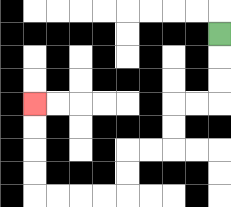{'start': '[9, 1]', 'end': '[1, 4]', 'path_directions': 'D,D,D,L,L,D,D,L,L,D,D,L,L,L,L,U,U,U,U', 'path_coordinates': '[[9, 1], [9, 2], [9, 3], [9, 4], [8, 4], [7, 4], [7, 5], [7, 6], [6, 6], [5, 6], [5, 7], [5, 8], [4, 8], [3, 8], [2, 8], [1, 8], [1, 7], [1, 6], [1, 5], [1, 4]]'}